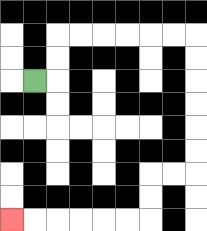{'start': '[1, 3]', 'end': '[0, 9]', 'path_directions': 'R,U,U,R,R,R,R,R,R,D,D,D,D,D,D,L,L,D,D,L,L,L,L,L,L', 'path_coordinates': '[[1, 3], [2, 3], [2, 2], [2, 1], [3, 1], [4, 1], [5, 1], [6, 1], [7, 1], [8, 1], [8, 2], [8, 3], [8, 4], [8, 5], [8, 6], [8, 7], [7, 7], [6, 7], [6, 8], [6, 9], [5, 9], [4, 9], [3, 9], [2, 9], [1, 9], [0, 9]]'}